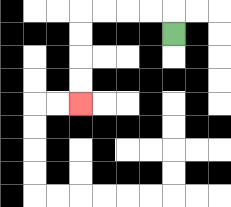{'start': '[7, 1]', 'end': '[3, 4]', 'path_directions': 'U,L,L,L,L,D,D,D,D', 'path_coordinates': '[[7, 1], [7, 0], [6, 0], [5, 0], [4, 0], [3, 0], [3, 1], [3, 2], [3, 3], [3, 4]]'}